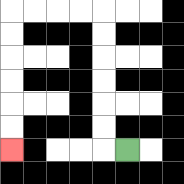{'start': '[5, 6]', 'end': '[0, 6]', 'path_directions': 'L,U,U,U,U,U,U,L,L,L,L,D,D,D,D,D,D', 'path_coordinates': '[[5, 6], [4, 6], [4, 5], [4, 4], [4, 3], [4, 2], [4, 1], [4, 0], [3, 0], [2, 0], [1, 0], [0, 0], [0, 1], [0, 2], [0, 3], [0, 4], [0, 5], [0, 6]]'}